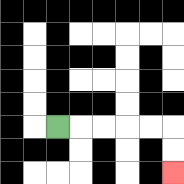{'start': '[2, 5]', 'end': '[7, 7]', 'path_directions': 'R,R,R,R,R,D,D', 'path_coordinates': '[[2, 5], [3, 5], [4, 5], [5, 5], [6, 5], [7, 5], [7, 6], [7, 7]]'}